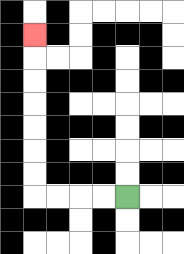{'start': '[5, 8]', 'end': '[1, 1]', 'path_directions': 'L,L,L,L,U,U,U,U,U,U,U', 'path_coordinates': '[[5, 8], [4, 8], [3, 8], [2, 8], [1, 8], [1, 7], [1, 6], [1, 5], [1, 4], [1, 3], [1, 2], [1, 1]]'}